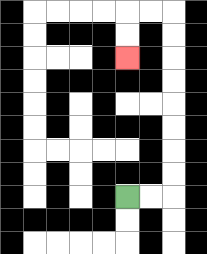{'start': '[5, 8]', 'end': '[5, 2]', 'path_directions': 'R,R,U,U,U,U,U,U,U,U,L,L,D,D', 'path_coordinates': '[[5, 8], [6, 8], [7, 8], [7, 7], [7, 6], [7, 5], [7, 4], [7, 3], [7, 2], [7, 1], [7, 0], [6, 0], [5, 0], [5, 1], [5, 2]]'}